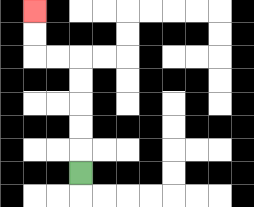{'start': '[3, 7]', 'end': '[1, 0]', 'path_directions': 'U,U,U,U,U,L,L,U,U', 'path_coordinates': '[[3, 7], [3, 6], [3, 5], [3, 4], [3, 3], [3, 2], [2, 2], [1, 2], [1, 1], [1, 0]]'}